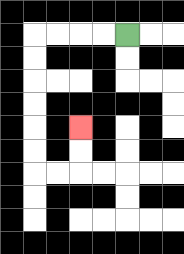{'start': '[5, 1]', 'end': '[3, 5]', 'path_directions': 'L,L,L,L,D,D,D,D,D,D,R,R,U,U', 'path_coordinates': '[[5, 1], [4, 1], [3, 1], [2, 1], [1, 1], [1, 2], [1, 3], [1, 4], [1, 5], [1, 6], [1, 7], [2, 7], [3, 7], [3, 6], [3, 5]]'}